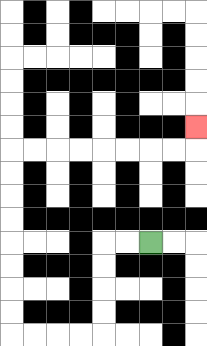{'start': '[6, 10]', 'end': '[8, 5]', 'path_directions': 'L,L,D,D,D,D,L,L,L,L,U,U,U,U,U,U,U,U,R,R,R,R,R,R,R,R,U', 'path_coordinates': '[[6, 10], [5, 10], [4, 10], [4, 11], [4, 12], [4, 13], [4, 14], [3, 14], [2, 14], [1, 14], [0, 14], [0, 13], [0, 12], [0, 11], [0, 10], [0, 9], [0, 8], [0, 7], [0, 6], [1, 6], [2, 6], [3, 6], [4, 6], [5, 6], [6, 6], [7, 6], [8, 6], [8, 5]]'}